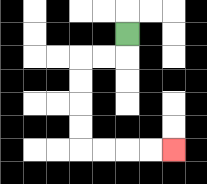{'start': '[5, 1]', 'end': '[7, 6]', 'path_directions': 'D,L,L,D,D,D,D,R,R,R,R', 'path_coordinates': '[[5, 1], [5, 2], [4, 2], [3, 2], [3, 3], [3, 4], [3, 5], [3, 6], [4, 6], [5, 6], [6, 6], [7, 6]]'}